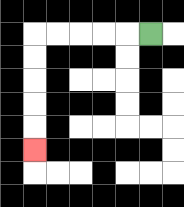{'start': '[6, 1]', 'end': '[1, 6]', 'path_directions': 'L,L,L,L,L,D,D,D,D,D', 'path_coordinates': '[[6, 1], [5, 1], [4, 1], [3, 1], [2, 1], [1, 1], [1, 2], [1, 3], [1, 4], [1, 5], [1, 6]]'}